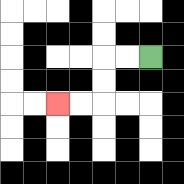{'start': '[6, 2]', 'end': '[2, 4]', 'path_directions': 'L,L,D,D,L,L', 'path_coordinates': '[[6, 2], [5, 2], [4, 2], [4, 3], [4, 4], [3, 4], [2, 4]]'}